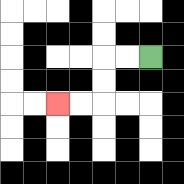{'start': '[6, 2]', 'end': '[2, 4]', 'path_directions': 'L,L,D,D,L,L', 'path_coordinates': '[[6, 2], [5, 2], [4, 2], [4, 3], [4, 4], [3, 4], [2, 4]]'}